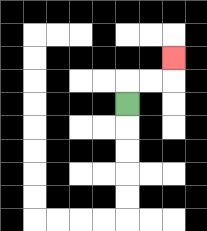{'start': '[5, 4]', 'end': '[7, 2]', 'path_directions': 'U,R,R,U', 'path_coordinates': '[[5, 4], [5, 3], [6, 3], [7, 3], [7, 2]]'}